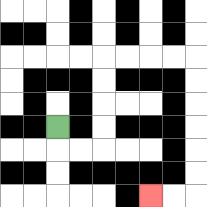{'start': '[2, 5]', 'end': '[6, 8]', 'path_directions': 'D,R,R,U,U,U,U,R,R,R,R,D,D,D,D,D,D,L,L', 'path_coordinates': '[[2, 5], [2, 6], [3, 6], [4, 6], [4, 5], [4, 4], [4, 3], [4, 2], [5, 2], [6, 2], [7, 2], [8, 2], [8, 3], [8, 4], [8, 5], [8, 6], [8, 7], [8, 8], [7, 8], [6, 8]]'}